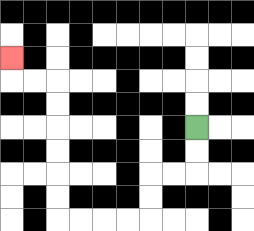{'start': '[8, 5]', 'end': '[0, 2]', 'path_directions': 'D,D,L,L,D,D,L,L,L,L,U,U,U,U,U,U,L,L,U', 'path_coordinates': '[[8, 5], [8, 6], [8, 7], [7, 7], [6, 7], [6, 8], [6, 9], [5, 9], [4, 9], [3, 9], [2, 9], [2, 8], [2, 7], [2, 6], [2, 5], [2, 4], [2, 3], [1, 3], [0, 3], [0, 2]]'}